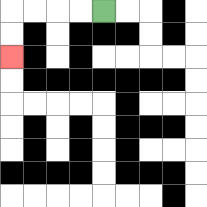{'start': '[4, 0]', 'end': '[0, 2]', 'path_directions': 'L,L,L,L,D,D', 'path_coordinates': '[[4, 0], [3, 0], [2, 0], [1, 0], [0, 0], [0, 1], [0, 2]]'}